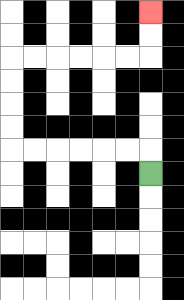{'start': '[6, 7]', 'end': '[6, 0]', 'path_directions': 'U,L,L,L,L,L,L,U,U,U,U,R,R,R,R,R,R,U,U', 'path_coordinates': '[[6, 7], [6, 6], [5, 6], [4, 6], [3, 6], [2, 6], [1, 6], [0, 6], [0, 5], [0, 4], [0, 3], [0, 2], [1, 2], [2, 2], [3, 2], [4, 2], [5, 2], [6, 2], [6, 1], [6, 0]]'}